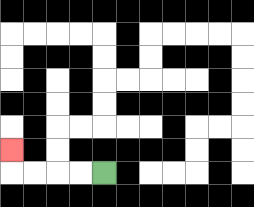{'start': '[4, 7]', 'end': '[0, 6]', 'path_directions': 'L,L,L,L,U', 'path_coordinates': '[[4, 7], [3, 7], [2, 7], [1, 7], [0, 7], [0, 6]]'}